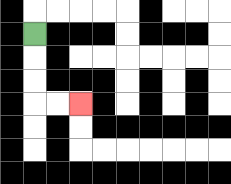{'start': '[1, 1]', 'end': '[3, 4]', 'path_directions': 'D,D,D,R,R', 'path_coordinates': '[[1, 1], [1, 2], [1, 3], [1, 4], [2, 4], [3, 4]]'}